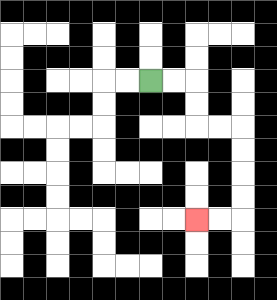{'start': '[6, 3]', 'end': '[8, 9]', 'path_directions': 'R,R,D,D,R,R,D,D,D,D,L,L', 'path_coordinates': '[[6, 3], [7, 3], [8, 3], [8, 4], [8, 5], [9, 5], [10, 5], [10, 6], [10, 7], [10, 8], [10, 9], [9, 9], [8, 9]]'}